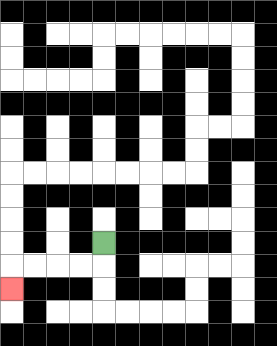{'start': '[4, 10]', 'end': '[0, 12]', 'path_directions': 'D,L,L,L,L,D', 'path_coordinates': '[[4, 10], [4, 11], [3, 11], [2, 11], [1, 11], [0, 11], [0, 12]]'}